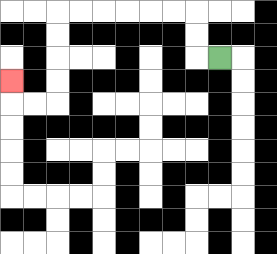{'start': '[9, 2]', 'end': '[0, 3]', 'path_directions': 'L,U,U,L,L,L,L,L,L,D,D,D,D,L,L,U', 'path_coordinates': '[[9, 2], [8, 2], [8, 1], [8, 0], [7, 0], [6, 0], [5, 0], [4, 0], [3, 0], [2, 0], [2, 1], [2, 2], [2, 3], [2, 4], [1, 4], [0, 4], [0, 3]]'}